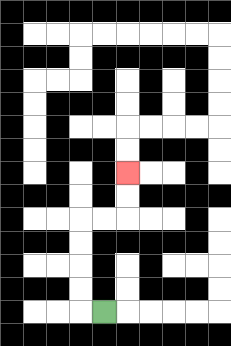{'start': '[4, 13]', 'end': '[5, 7]', 'path_directions': 'L,U,U,U,U,R,R,U,U', 'path_coordinates': '[[4, 13], [3, 13], [3, 12], [3, 11], [3, 10], [3, 9], [4, 9], [5, 9], [5, 8], [5, 7]]'}